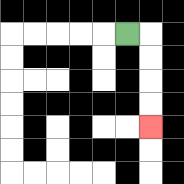{'start': '[5, 1]', 'end': '[6, 5]', 'path_directions': 'R,D,D,D,D', 'path_coordinates': '[[5, 1], [6, 1], [6, 2], [6, 3], [6, 4], [6, 5]]'}